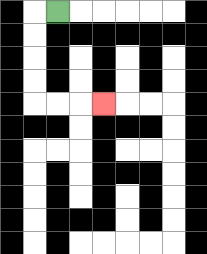{'start': '[2, 0]', 'end': '[4, 4]', 'path_directions': 'L,D,D,D,D,R,R,R', 'path_coordinates': '[[2, 0], [1, 0], [1, 1], [1, 2], [1, 3], [1, 4], [2, 4], [3, 4], [4, 4]]'}